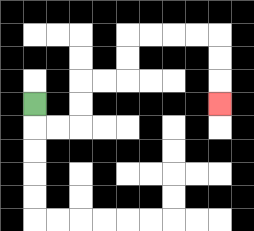{'start': '[1, 4]', 'end': '[9, 4]', 'path_directions': 'D,R,R,U,U,R,R,U,U,R,R,R,R,D,D,D', 'path_coordinates': '[[1, 4], [1, 5], [2, 5], [3, 5], [3, 4], [3, 3], [4, 3], [5, 3], [5, 2], [5, 1], [6, 1], [7, 1], [8, 1], [9, 1], [9, 2], [9, 3], [9, 4]]'}